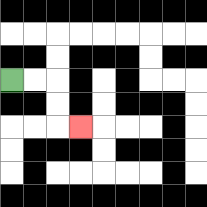{'start': '[0, 3]', 'end': '[3, 5]', 'path_directions': 'R,R,D,D,R', 'path_coordinates': '[[0, 3], [1, 3], [2, 3], [2, 4], [2, 5], [3, 5]]'}